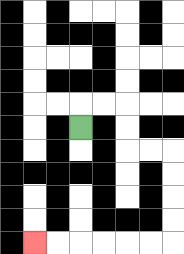{'start': '[3, 5]', 'end': '[1, 10]', 'path_directions': 'U,R,R,D,D,R,R,D,D,D,D,L,L,L,L,L,L', 'path_coordinates': '[[3, 5], [3, 4], [4, 4], [5, 4], [5, 5], [5, 6], [6, 6], [7, 6], [7, 7], [7, 8], [7, 9], [7, 10], [6, 10], [5, 10], [4, 10], [3, 10], [2, 10], [1, 10]]'}